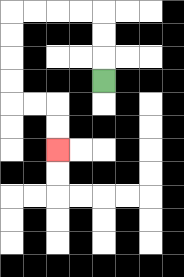{'start': '[4, 3]', 'end': '[2, 6]', 'path_directions': 'U,U,U,L,L,L,L,D,D,D,D,R,R,D,D', 'path_coordinates': '[[4, 3], [4, 2], [4, 1], [4, 0], [3, 0], [2, 0], [1, 0], [0, 0], [0, 1], [0, 2], [0, 3], [0, 4], [1, 4], [2, 4], [2, 5], [2, 6]]'}